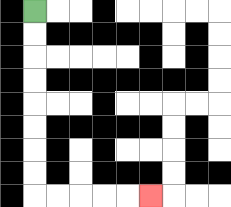{'start': '[1, 0]', 'end': '[6, 8]', 'path_directions': 'D,D,D,D,D,D,D,D,R,R,R,R,R', 'path_coordinates': '[[1, 0], [1, 1], [1, 2], [1, 3], [1, 4], [1, 5], [1, 6], [1, 7], [1, 8], [2, 8], [3, 8], [4, 8], [5, 8], [6, 8]]'}